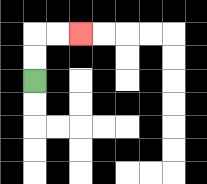{'start': '[1, 3]', 'end': '[3, 1]', 'path_directions': 'U,U,R,R', 'path_coordinates': '[[1, 3], [1, 2], [1, 1], [2, 1], [3, 1]]'}